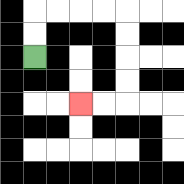{'start': '[1, 2]', 'end': '[3, 4]', 'path_directions': 'U,U,R,R,R,R,D,D,D,D,L,L', 'path_coordinates': '[[1, 2], [1, 1], [1, 0], [2, 0], [3, 0], [4, 0], [5, 0], [5, 1], [5, 2], [5, 3], [5, 4], [4, 4], [3, 4]]'}